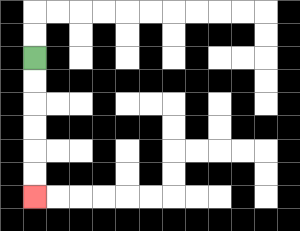{'start': '[1, 2]', 'end': '[1, 8]', 'path_directions': 'D,D,D,D,D,D', 'path_coordinates': '[[1, 2], [1, 3], [1, 4], [1, 5], [1, 6], [1, 7], [1, 8]]'}